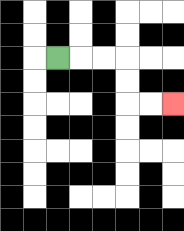{'start': '[2, 2]', 'end': '[7, 4]', 'path_directions': 'R,R,R,D,D,R,R', 'path_coordinates': '[[2, 2], [3, 2], [4, 2], [5, 2], [5, 3], [5, 4], [6, 4], [7, 4]]'}